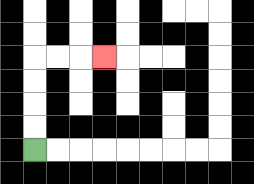{'start': '[1, 6]', 'end': '[4, 2]', 'path_directions': 'U,U,U,U,R,R,R', 'path_coordinates': '[[1, 6], [1, 5], [1, 4], [1, 3], [1, 2], [2, 2], [3, 2], [4, 2]]'}